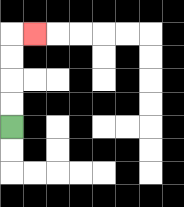{'start': '[0, 5]', 'end': '[1, 1]', 'path_directions': 'U,U,U,U,R', 'path_coordinates': '[[0, 5], [0, 4], [0, 3], [0, 2], [0, 1], [1, 1]]'}